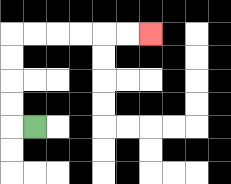{'start': '[1, 5]', 'end': '[6, 1]', 'path_directions': 'L,U,U,U,U,R,R,R,R,R,R', 'path_coordinates': '[[1, 5], [0, 5], [0, 4], [0, 3], [0, 2], [0, 1], [1, 1], [2, 1], [3, 1], [4, 1], [5, 1], [6, 1]]'}